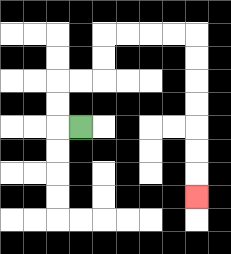{'start': '[3, 5]', 'end': '[8, 8]', 'path_directions': 'L,U,U,R,R,U,U,R,R,R,R,D,D,D,D,D,D,D', 'path_coordinates': '[[3, 5], [2, 5], [2, 4], [2, 3], [3, 3], [4, 3], [4, 2], [4, 1], [5, 1], [6, 1], [7, 1], [8, 1], [8, 2], [8, 3], [8, 4], [8, 5], [8, 6], [8, 7], [8, 8]]'}